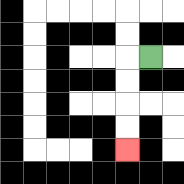{'start': '[6, 2]', 'end': '[5, 6]', 'path_directions': 'L,D,D,D,D', 'path_coordinates': '[[6, 2], [5, 2], [5, 3], [5, 4], [5, 5], [5, 6]]'}